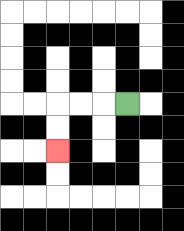{'start': '[5, 4]', 'end': '[2, 6]', 'path_directions': 'L,L,L,D,D', 'path_coordinates': '[[5, 4], [4, 4], [3, 4], [2, 4], [2, 5], [2, 6]]'}